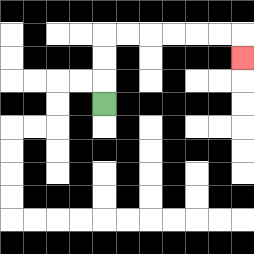{'start': '[4, 4]', 'end': '[10, 2]', 'path_directions': 'U,U,U,R,R,R,R,R,R,D', 'path_coordinates': '[[4, 4], [4, 3], [4, 2], [4, 1], [5, 1], [6, 1], [7, 1], [8, 1], [9, 1], [10, 1], [10, 2]]'}